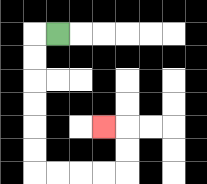{'start': '[2, 1]', 'end': '[4, 5]', 'path_directions': 'L,D,D,D,D,D,D,R,R,R,R,U,U,L', 'path_coordinates': '[[2, 1], [1, 1], [1, 2], [1, 3], [1, 4], [1, 5], [1, 6], [1, 7], [2, 7], [3, 7], [4, 7], [5, 7], [5, 6], [5, 5], [4, 5]]'}